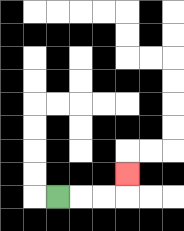{'start': '[2, 8]', 'end': '[5, 7]', 'path_directions': 'R,R,R,U', 'path_coordinates': '[[2, 8], [3, 8], [4, 8], [5, 8], [5, 7]]'}